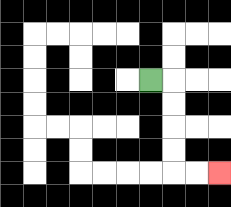{'start': '[6, 3]', 'end': '[9, 7]', 'path_directions': 'R,D,D,D,D,R,R', 'path_coordinates': '[[6, 3], [7, 3], [7, 4], [7, 5], [7, 6], [7, 7], [8, 7], [9, 7]]'}